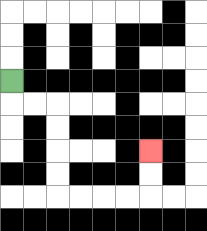{'start': '[0, 3]', 'end': '[6, 6]', 'path_directions': 'D,R,R,D,D,D,D,R,R,R,R,U,U', 'path_coordinates': '[[0, 3], [0, 4], [1, 4], [2, 4], [2, 5], [2, 6], [2, 7], [2, 8], [3, 8], [4, 8], [5, 8], [6, 8], [6, 7], [6, 6]]'}